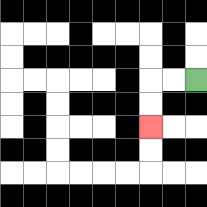{'start': '[8, 3]', 'end': '[6, 5]', 'path_directions': 'L,L,D,D', 'path_coordinates': '[[8, 3], [7, 3], [6, 3], [6, 4], [6, 5]]'}